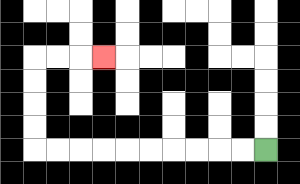{'start': '[11, 6]', 'end': '[4, 2]', 'path_directions': 'L,L,L,L,L,L,L,L,L,L,U,U,U,U,R,R,R', 'path_coordinates': '[[11, 6], [10, 6], [9, 6], [8, 6], [7, 6], [6, 6], [5, 6], [4, 6], [3, 6], [2, 6], [1, 6], [1, 5], [1, 4], [1, 3], [1, 2], [2, 2], [3, 2], [4, 2]]'}